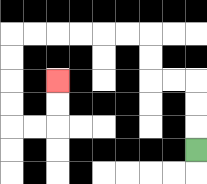{'start': '[8, 6]', 'end': '[2, 3]', 'path_directions': 'U,U,U,L,L,U,U,L,L,L,L,L,L,D,D,D,D,R,R,U,U', 'path_coordinates': '[[8, 6], [8, 5], [8, 4], [8, 3], [7, 3], [6, 3], [6, 2], [6, 1], [5, 1], [4, 1], [3, 1], [2, 1], [1, 1], [0, 1], [0, 2], [0, 3], [0, 4], [0, 5], [1, 5], [2, 5], [2, 4], [2, 3]]'}